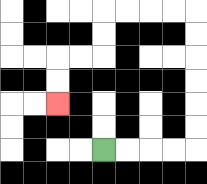{'start': '[4, 6]', 'end': '[2, 4]', 'path_directions': 'R,R,R,R,U,U,U,U,U,U,L,L,L,L,D,D,L,L,D,D', 'path_coordinates': '[[4, 6], [5, 6], [6, 6], [7, 6], [8, 6], [8, 5], [8, 4], [8, 3], [8, 2], [8, 1], [8, 0], [7, 0], [6, 0], [5, 0], [4, 0], [4, 1], [4, 2], [3, 2], [2, 2], [2, 3], [2, 4]]'}